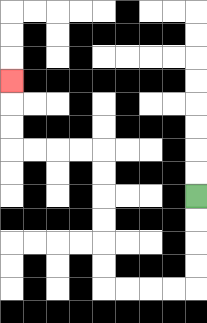{'start': '[8, 8]', 'end': '[0, 3]', 'path_directions': 'D,D,D,D,L,L,L,L,U,U,U,U,U,U,L,L,L,L,U,U,U', 'path_coordinates': '[[8, 8], [8, 9], [8, 10], [8, 11], [8, 12], [7, 12], [6, 12], [5, 12], [4, 12], [4, 11], [4, 10], [4, 9], [4, 8], [4, 7], [4, 6], [3, 6], [2, 6], [1, 6], [0, 6], [0, 5], [0, 4], [0, 3]]'}